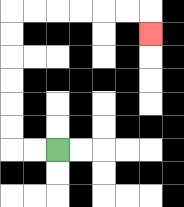{'start': '[2, 6]', 'end': '[6, 1]', 'path_directions': 'L,L,U,U,U,U,U,U,R,R,R,R,R,R,D', 'path_coordinates': '[[2, 6], [1, 6], [0, 6], [0, 5], [0, 4], [0, 3], [0, 2], [0, 1], [0, 0], [1, 0], [2, 0], [3, 0], [4, 0], [5, 0], [6, 0], [6, 1]]'}